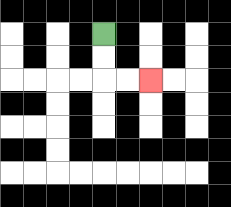{'start': '[4, 1]', 'end': '[6, 3]', 'path_directions': 'D,D,R,R', 'path_coordinates': '[[4, 1], [4, 2], [4, 3], [5, 3], [6, 3]]'}